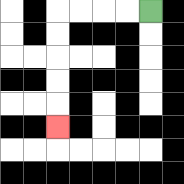{'start': '[6, 0]', 'end': '[2, 5]', 'path_directions': 'L,L,L,L,D,D,D,D,D', 'path_coordinates': '[[6, 0], [5, 0], [4, 0], [3, 0], [2, 0], [2, 1], [2, 2], [2, 3], [2, 4], [2, 5]]'}